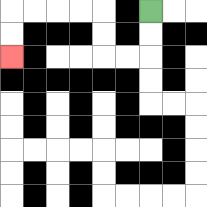{'start': '[6, 0]', 'end': '[0, 2]', 'path_directions': 'D,D,L,L,U,U,L,L,L,L,D,D', 'path_coordinates': '[[6, 0], [6, 1], [6, 2], [5, 2], [4, 2], [4, 1], [4, 0], [3, 0], [2, 0], [1, 0], [0, 0], [0, 1], [0, 2]]'}